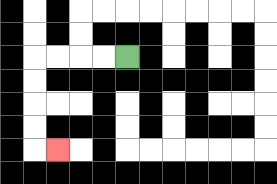{'start': '[5, 2]', 'end': '[2, 6]', 'path_directions': 'L,L,L,L,D,D,D,D,R', 'path_coordinates': '[[5, 2], [4, 2], [3, 2], [2, 2], [1, 2], [1, 3], [1, 4], [1, 5], [1, 6], [2, 6]]'}